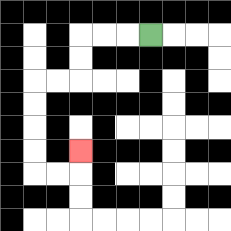{'start': '[6, 1]', 'end': '[3, 6]', 'path_directions': 'L,L,L,D,D,L,L,D,D,D,D,R,R,U', 'path_coordinates': '[[6, 1], [5, 1], [4, 1], [3, 1], [3, 2], [3, 3], [2, 3], [1, 3], [1, 4], [1, 5], [1, 6], [1, 7], [2, 7], [3, 7], [3, 6]]'}